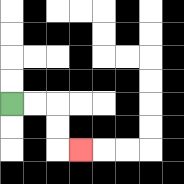{'start': '[0, 4]', 'end': '[3, 6]', 'path_directions': 'R,R,D,D,R', 'path_coordinates': '[[0, 4], [1, 4], [2, 4], [2, 5], [2, 6], [3, 6]]'}